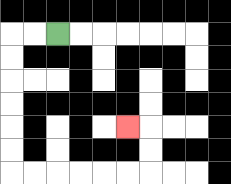{'start': '[2, 1]', 'end': '[5, 5]', 'path_directions': 'L,L,D,D,D,D,D,D,R,R,R,R,R,R,U,U,L', 'path_coordinates': '[[2, 1], [1, 1], [0, 1], [0, 2], [0, 3], [0, 4], [0, 5], [0, 6], [0, 7], [1, 7], [2, 7], [3, 7], [4, 7], [5, 7], [6, 7], [6, 6], [6, 5], [5, 5]]'}